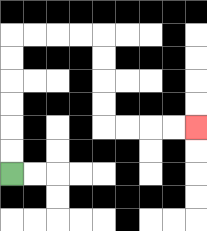{'start': '[0, 7]', 'end': '[8, 5]', 'path_directions': 'U,U,U,U,U,U,R,R,R,R,D,D,D,D,R,R,R,R', 'path_coordinates': '[[0, 7], [0, 6], [0, 5], [0, 4], [0, 3], [0, 2], [0, 1], [1, 1], [2, 1], [3, 1], [4, 1], [4, 2], [4, 3], [4, 4], [4, 5], [5, 5], [6, 5], [7, 5], [8, 5]]'}